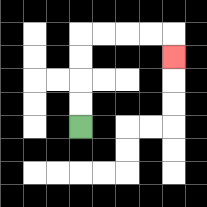{'start': '[3, 5]', 'end': '[7, 2]', 'path_directions': 'U,U,U,U,R,R,R,R,D', 'path_coordinates': '[[3, 5], [3, 4], [3, 3], [3, 2], [3, 1], [4, 1], [5, 1], [6, 1], [7, 1], [7, 2]]'}